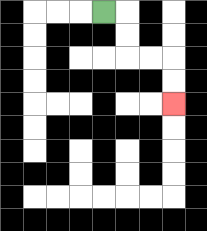{'start': '[4, 0]', 'end': '[7, 4]', 'path_directions': 'R,D,D,R,R,D,D', 'path_coordinates': '[[4, 0], [5, 0], [5, 1], [5, 2], [6, 2], [7, 2], [7, 3], [7, 4]]'}